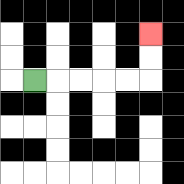{'start': '[1, 3]', 'end': '[6, 1]', 'path_directions': 'R,R,R,R,R,U,U', 'path_coordinates': '[[1, 3], [2, 3], [3, 3], [4, 3], [5, 3], [6, 3], [6, 2], [6, 1]]'}